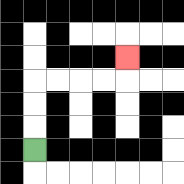{'start': '[1, 6]', 'end': '[5, 2]', 'path_directions': 'U,U,U,R,R,R,R,U', 'path_coordinates': '[[1, 6], [1, 5], [1, 4], [1, 3], [2, 3], [3, 3], [4, 3], [5, 3], [5, 2]]'}